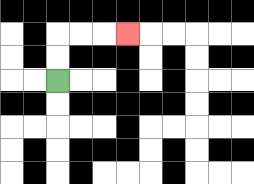{'start': '[2, 3]', 'end': '[5, 1]', 'path_directions': 'U,U,R,R,R', 'path_coordinates': '[[2, 3], [2, 2], [2, 1], [3, 1], [4, 1], [5, 1]]'}